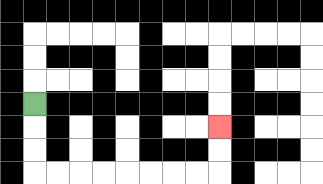{'start': '[1, 4]', 'end': '[9, 5]', 'path_directions': 'D,D,D,R,R,R,R,R,R,R,R,U,U', 'path_coordinates': '[[1, 4], [1, 5], [1, 6], [1, 7], [2, 7], [3, 7], [4, 7], [5, 7], [6, 7], [7, 7], [8, 7], [9, 7], [9, 6], [9, 5]]'}